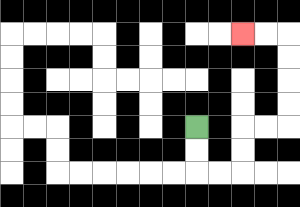{'start': '[8, 5]', 'end': '[10, 1]', 'path_directions': 'D,D,R,R,U,U,R,R,U,U,U,U,L,L', 'path_coordinates': '[[8, 5], [8, 6], [8, 7], [9, 7], [10, 7], [10, 6], [10, 5], [11, 5], [12, 5], [12, 4], [12, 3], [12, 2], [12, 1], [11, 1], [10, 1]]'}